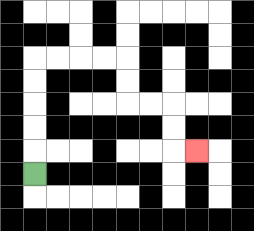{'start': '[1, 7]', 'end': '[8, 6]', 'path_directions': 'U,U,U,U,U,R,R,R,R,D,D,R,R,D,D,R', 'path_coordinates': '[[1, 7], [1, 6], [1, 5], [1, 4], [1, 3], [1, 2], [2, 2], [3, 2], [4, 2], [5, 2], [5, 3], [5, 4], [6, 4], [7, 4], [7, 5], [7, 6], [8, 6]]'}